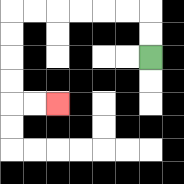{'start': '[6, 2]', 'end': '[2, 4]', 'path_directions': 'U,U,L,L,L,L,L,L,D,D,D,D,R,R', 'path_coordinates': '[[6, 2], [6, 1], [6, 0], [5, 0], [4, 0], [3, 0], [2, 0], [1, 0], [0, 0], [0, 1], [0, 2], [0, 3], [0, 4], [1, 4], [2, 4]]'}